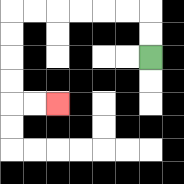{'start': '[6, 2]', 'end': '[2, 4]', 'path_directions': 'U,U,L,L,L,L,L,L,D,D,D,D,R,R', 'path_coordinates': '[[6, 2], [6, 1], [6, 0], [5, 0], [4, 0], [3, 0], [2, 0], [1, 0], [0, 0], [0, 1], [0, 2], [0, 3], [0, 4], [1, 4], [2, 4]]'}